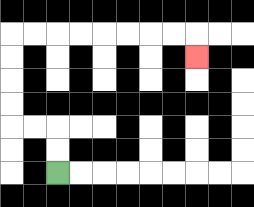{'start': '[2, 7]', 'end': '[8, 2]', 'path_directions': 'U,U,L,L,U,U,U,U,R,R,R,R,R,R,R,R,D', 'path_coordinates': '[[2, 7], [2, 6], [2, 5], [1, 5], [0, 5], [0, 4], [0, 3], [0, 2], [0, 1], [1, 1], [2, 1], [3, 1], [4, 1], [5, 1], [6, 1], [7, 1], [8, 1], [8, 2]]'}